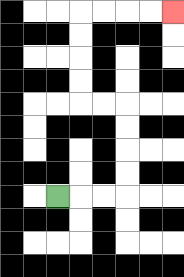{'start': '[2, 8]', 'end': '[7, 0]', 'path_directions': 'R,R,R,U,U,U,U,L,L,U,U,U,U,R,R,R,R', 'path_coordinates': '[[2, 8], [3, 8], [4, 8], [5, 8], [5, 7], [5, 6], [5, 5], [5, 4], [4, 4], [3, 4], [3, 3], [3, 2], [3, 1], [3, 0], [4, 0], [5, 0], [6, 0], [7, 0]]'}